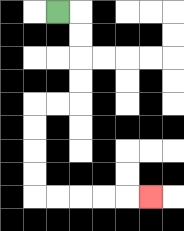{'start': '[2, 0]', 'end': '[6, 8]', 'path_directions': 'R,D,D,D,D,L,L,D,D,D,D,R,R,R,R,R', 'path_coordinates': '[[2, 0], [3, 0], [3, 1], [3, 2], [3, 3], [3, 4], [2, 4], [1, 4], [1, 5], [1, 6], [1, 7], [1, 8], [2, 8], [3, 8], [4, 8], [5, 8], [6, 8]]'}